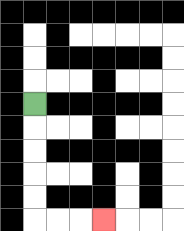{'start': '[1, 4]', 'end': '[4, 9]', 'path_directions': 'D,D,D,D,D,R,R,R', 'path_coordinates': '[[1, 4], [1, 5], [1, 6], [1, 7], [1, 8], [1, 9], [2, 9], [3, 9], [4, 9]]'}